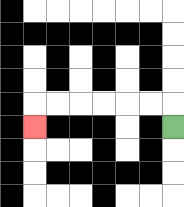{'start': '[7, 5]', 'end': '[1, 5]', 'path_directions': 'U,L,L,L,L,L,L,D', 'path_coordinates': '[[7, 5], [7, 4], [6, 4], [5, 4], [4, 4], [3, 4], [2, 4], [1, 4], [1, 5]]'}